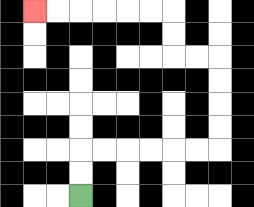{'start': '[3, 8]', 'end': '[1, 0]', 'path_directions': 'U,U,R,R,R,R,R,R,U,U,U,U,L,L,U,U,L,L,L,L,L,L', 'path_coordinates': '[[3, 8], [3, 7], [3, 6], [4, 6], [5, 6], [6, 6], [7, 6], [8, 6], [9, 6], [9, 5], [9, 4], [9, 3], [9, 2], [8, 2], [7, 2], [7, 1], [7, 0], [6, 0], [5, 0], [4, 0], [3, 0], [2, 0], [1, 0]]'}